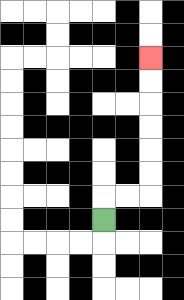{'start': '[4, 9]', 'end': '[6, 2]', 'path_directions': 'U,R,R,U,U,U,U,U,U', 'path_coordinates': '[[4, 9], [4, 8], [5, 8], [6, 8], [6, 7], [6, 6], [6, 5], [6, 4], [6, 3], [6, 2]]'}